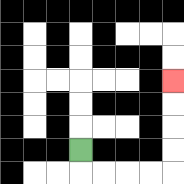{'start': '[3, 6]', 'end': '[7, 3]', 'path_directions': 'D,R,R,R,R,U,U,U,U', 'path_coordinates': '[[3, 6], [3, 7], [4, 7], [5, 7], [6, 7], [7, 7], [7, 6], [7, 5], [7, 4], [7, 3]]'}